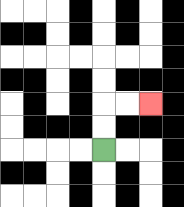{'start': '[4, 6]', 'end': '[6, 4]', 'path_directions': 'U,U,R,R', 'path_coordinates': '[[4, 6], [4, 5], [4, 4], [5, 4], [6, 4]]'}